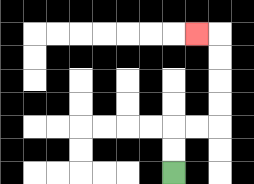{'start': '[7, 7]', 'end': '[8, 1]', 'path_directions': 'U,U,R,R,U,U,U,U,L', 'path_coordinates': '[[7, 7], [7, 6], [7, 5], [8, 5], [9, 5], [9, 4], [9, 3], [9, 2], [9, 1], [8, 1]]'}